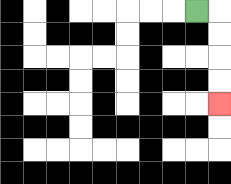{'start': '[8, 0]', 'end': '[9, 4]', 'path_directions': 'R,D,D,D,D', 'path_coordinates': '[[8, 0], [9, 0], [9, 1], [9, 2], [9, 3], [9, 4]]'}